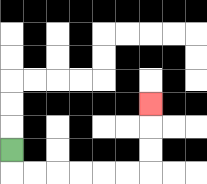{'start': '[0, 6]', 'end': '[6, 4]', 'path_directions': 'D,R,R,R,R,R,R,U,U,U', 'path_coordinates': '[[0, 6], [0, 7], [1, 7], [2, 7], [3, 7], [4, 7], [5, 7], [6, 7], [6, 6], [6, 5], [6, 4]]'}